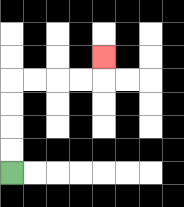{'start': '[0, 7]', 'end': '[4, 2]', 'path_directions': 'U,U,U,U,R,R,R,R,U', 'path_coordinates': '[[0, 7], [0, 6], [0, 5], [0, 4], [0, 3], [1, 3], [2, 3], [3, 3], [4, 3], [4, 2]]'}